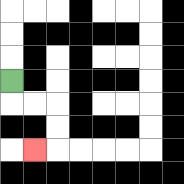{'start': '[0, 3]', 'end': '[1, 6]', 'path_directions': 'D,R,R,D,D,L', 'path_coordinates': '[[0, 3], [0, 4], [1, 4], [2, 4], [2, 5], [2, 6], [1, 6]]'}